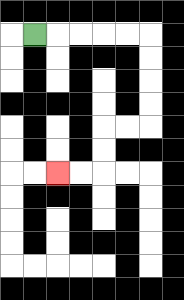{'start': '[1, 1]', 'end': '[2, 7]', 'path_directions': 'R,R,R,R,R,D,D,D,D,L,L,D,D,L,L', 'path_coordinates': '[[1, 1], [2, 1], [3, 1], [4, 1], [5, 1], [6, 1], [6, 2], [6, 3], [6, 4], [6, 5], [5, 5], [4, 5], [4, 6], [4, 7], [3, 7], [2, 7]]'}